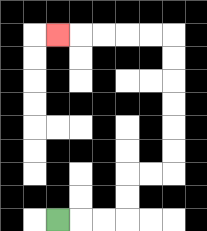{'start': '[2, 9]', 'end': '[2, 1]', 'path_directions': 'R,R,R,U,U,R,R,U,U,U,U,U,U,L,L,L,L,L', 'path_coordinates': '[[2, 9], [3, 9], [4, 9], [5, 9], [5, 8], [5, 7], [6, 7], [7, 7], [7, 6], [7, 5], [7, 4], [7, 3], [7, 2], [7, 1], [6, 1], [5, 1], [4, 1], [3, 1], [2, 1]]'}